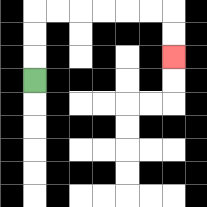{'start': '[1, 3]', 'end': '[7, 2]', 'path_directions': 'U,U,U,R,R,R,R,R,R,D,D', 'path_coordinates': '[[1, 3], [1, 2], [1, 1], [1, 0], [2, 0], [3, 0], [4, 0], [5, 0], [6, 0], [7, 0], [7, 1], [7, 2]]'}